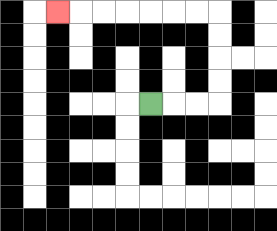{'start': '[6, 4]', 'end': '[2, 0]', 'path_directions': 'R,R,R,U,U,U,U,L,L,L,L,L,L,L', 'path_coordinates': '[[6, 4], [7, 4], [8, 4], [9, 4], [9, 3], [9, 2], [9, 1], [9, 0], [8, 0], [7, 0], [6, 0], [5, 0], [4, 0], [3, 0], [2, 0]]'}